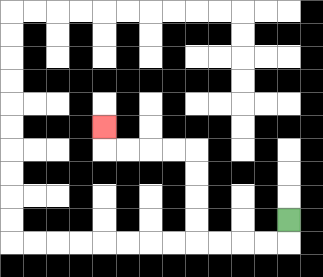{'start': '[12, 9]', 'end': '[4, 5]', 'path_directions': 'D,L,L,L,L,U,U,U,U,L,L,L,L,U', 'path_coordinates': '[[12, 9], [12, 10], [11, 10], [10, 10], [9, 10], [8, 10], [8, 9], [8, 8], [8, 7], [8, 6], [7, 6], [6, 6], [5, 6], [4, 6], [4, 5]]'}